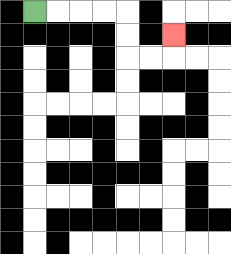{'start': '[1, 0]', 'end': '[7, 1]', 'path_directions': 'R,R,R,R,D,D,R,R,U', 'path_coordinates': '[[1, 0], [2, 0], [3, 0], [4, 0], [5, 0], [5, 1], [5, 2], [6, 2], [7, 2], [7, 1]]'}